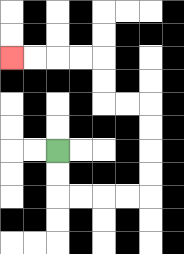{'start': '[2, 6]', 'end': '[0, 2]', 'path_directions': 'D,D,R,R,R,R,U,U,U,U,L,L,U,U,L,L,L,L', 'path_coordinates': '[[2, 6], [2, 7], [2, 8], [3, 8], [4, 8], [5, 8], [6, 8], [6, 7], [6, 6], [6, 5], [6, 4], [5, 4], [4, 4], [4, 3], [4, 2], [3, 2], [2, 2], [1, 2], [0, 2]]'}